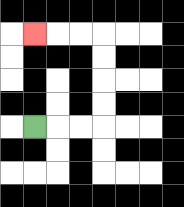{'start': '[1, 5]', 'end': '[1, 1]', 'path_directions': 'R,R,R,U,U,U,U,L,L,L', 'path_coordinates': '[[1, 5], [2, 5], [3, 5], [4, 5], [4, 4], [4, 3], [4, 2], [4, 1], [3, 1], [2, 1], [1, 1]]'}